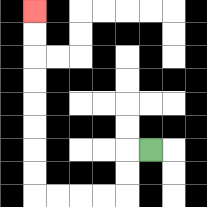{'start': '[6, 6]', 'end': '[1, 0]', 'path_directions': 'L,D,D,L,L,L,L,U,U,U,U,U,U,U,U', 'path_coordinates': '[[6, 6], [5, 6], [5, 7], [5, 8], [4, 8], [3, 8], [2, 8], [1, 8], [1, 7], [1, 6], [1, 5], [1, 4], [1, 3], [1, 2], [1, 1], [1, 0]]'}